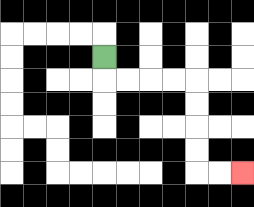{'start': '[4, 2]', 'end': '[10, 7]', 'path_directions': 'D,R,R,R,R,D,D,D,D,R,R', 'path_coordinates': '[[4, 2], [4, 3], [5, 3], [6, 3], [7, 3], [8, 3], [8, 4], [8, 5], [8, 6], [8, 7], [9, 7], [10, 7]]'}